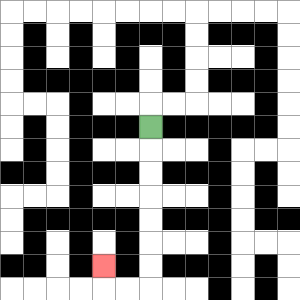{'start': '[6, 5]', 'end': '[4, 11]', 'path_directions': 'D,D,D,D,D,D,D,L,L,U', 'path_coordinates': '[[6, 5], [6, 6], [6, 7], [6, 8], [6, 9], [6, 10], [6, 11], [6, 12], [5, 12], [4, 12], [4, 11]]'}